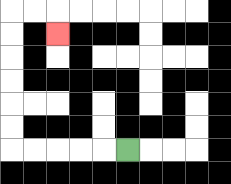{'start': '[5, 6]', 'end': '[2, 1]', 'path_directions': 'L,L,L,L,L,U,U,U,U,U,U,R,R,D', 'path_coordinates': '[[5, 6], [4, 6], [3, 6], [2, 6], [1, 6], [0, 6], [0, 5], [0, 4], [0, 3], [0, 2], [0, 1], [0, 0], [1, 0], [2, 0], [2, 1]]'}